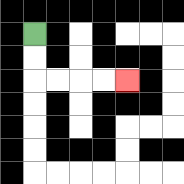{'start': '[1, 1]', 'end': '[5, 3]', 'path_directions': 'D,D,R,R,R,R', 'path_coordinates': '[[1, 1], [1, 2], [1, 3], [2, 3], [3, 3], [4, 3], [5, 3]]'}